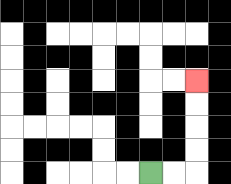{'start': '[6, 7]', 'end': '[8, 3]', 'path_directions': 'R,R,U,U,U,U', 'path_coordinates': '[[6, 7], [7, 7], [8, 7], [8, 6], [8, 5], [8, 4], [8, 3]]'}